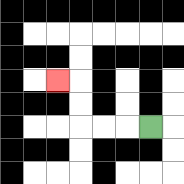{'start': '[6, 5]', 'end': '[2, 3]', 'path_directions': 'L,L,L,U,U,L', 'path_coordinates': '[[6, 5], [5, 5], [4, 5], [3, 5], [3, 4], [3, 3], [2, 3]]'}